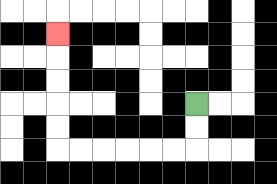{'start': '[8, 4]', 'end': '[2, 1]', 'path_directions': 'D,D,L,L,L,L,L,L,U,U,U,U,U', 'path_coordinates': '[[8, 4], [8, 5], [8, 6], [7, 6], [6, 6], [5, 6], [4, 6], [3, 6], [2, 6], [2, 5], [2, 4], [2, 3], [2, 2], [2, 1]]'}